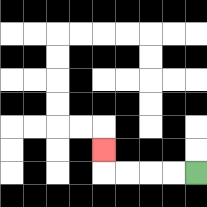{'start': '[8, 7]', 'end': '[4, 6]', 'path_directions': 'L,L,L,L,U', 'path_coordinates': '[[8, 7], [7, 7], [6, 7], [5, 7], [4, 7], [4, 6]]'}